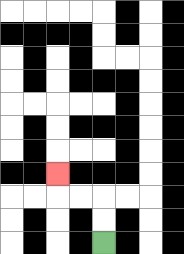{'start': '[4, 10]', 'end': '[2, 7]', 'path_directions': 'U,U,L,L,U', 'path_coordinates': '[[4, 10], [4, 9], [4, 8], [3, 8], [2, 8], [2, 7]]'}